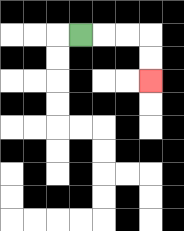{'start': '[3, 1]', 'end': '[6, 3]', 'path_directions': 'R,R,R,D,D', 'path_coordinates': '[[3, 1], [4, 1], [5, 1], [6, 1], [6, 2], [6, 3]]'}